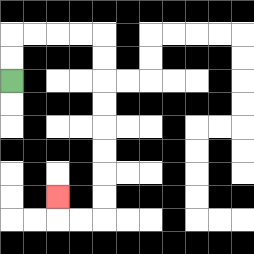{'start': '[0, 3]', 'end': '[2, 8]', 'path_directions': 'U,U,R,R,R,R,D,D,D,D,D,D,D,D,L,L,U', 'path_coordinates': '[[0, 3], [0, 2], [0, 1], [1, 1], [2, 1], [3, 1], [4, 1], [4, 2], [4, 3], [4, 4], [4, 5], [4, 6], [4, 7], [4, 8], [4, 9], [3, 9], [2, 9], [2, 8]]'}